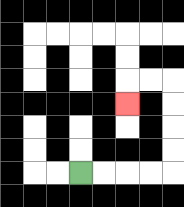{'start': '[3, 7]', 'end': '[5, 4]', 'path_directions': 'R,R,R,R,U,U,U,U,L,L,D', 'path_coordinates': '[[3, 7], [4, 7], [5, 7], [6, 7], [7, 7], [7, 6], [7, 5], [7, 4], [7, 3], [6, 3], [5, 3], [5, 4]]'}